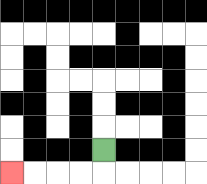{'start': '[4, 6]', 'end': '[0, 7]', 'path_directions': 'D,L,L,L,L', 'path_coordinates': '[[4, 6], [4, 7], [3, 7], [2, 7], [1, 7], [0, 7]]'}